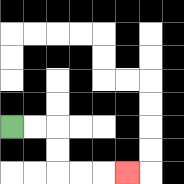{'start': '[0, 5]', 'end': '[5, 7]', 'path_directions': 'R,R,D,D,R,R,R', 'path_coordinates': '[[0, 5], [1, 5], [2, 5], [2, 6], [2, 7], [3, 7], [4, 7], [5, 7]]'}